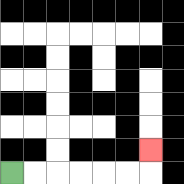{'start': '[0, 7]', 'end': '[6, 6]', 'path_directions': 'R,R,R,R,R,R,U', 'path_coordinates': '[[0, 7], [1, 7], [2, 7], [3, 7], [4, 7], [5, 7], [6, 7], [6, 6]]'}